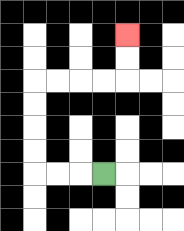{'start': '[4, 7]', 'end': '[5, 1]', 'path_directions': 'L,L,L,U,U,U,U,R,R,R,R,U,U', 'path_coordinates': '[[4, 7], [3, 7], [2, 7], [1, 7], [1, 6], [1, 5], [1, 4], [1, 3], [2, 3], [3, 3], [4, 3], [5, 3], [5, 2], [5, 1]]'}